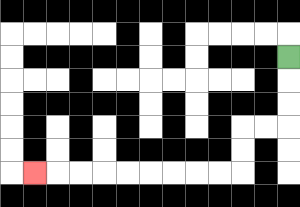{'start': '[12, 2]', 'end': '[1, 7]', 'path_directions': 'D,D,D,L,L,D,D,L,L,L,L,L,L,L,L,L', 'path_coordinates': '[[12, 2], [12, 3], [12, 4], [12, 5], [11, 5], [10, 5], [10, 6], [10, 7], [9, 7], [8, 7], [7, 7], [6, 7], [5, 7], [4, 7], [3, 7], [2, 7], [1, 7]]'}